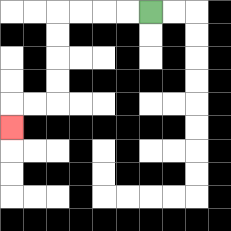{'start': '[6, 0]', 'end': '[0, 5]', 'path_directions': 'L,L,L,L,D,D,D,D,L,L,D', 'path_coordinates': '[[6, 0], [5, 0], [4, 0], [3, 0], [2, 0], [2, 1], [2, 2], [2, 3], [2, 4], [1, 4], [0, 4], [0, 5]]'}